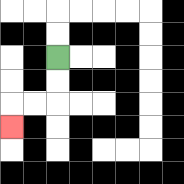{'start': '[2, 2]', 'end': '[0, 5]', 'path_directions': 'D,D,L,L,D', 'path_coordinates': '[[2, 2], [2, 3], [2, 4], [1, 4], [0, 4], [0, 5]]'}